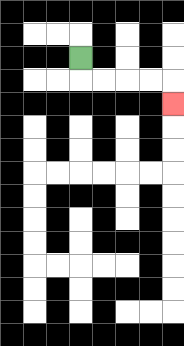{'start': '[3, 2]', 'end': '[7, 4]', 'path_directions': 'D,R,R,R,R,D', 'path_coordinates': '[[3, 2], [3, 3], [4, 3], [5, 3], [6, 3], [7, 3], [7, 4]]'}